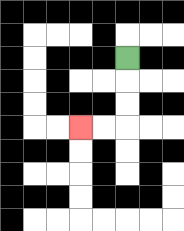{'start': '[5, 2]', 'end': '[3, 5]', 'path_directions': 'D,D,D,L,L', 'path_coordinates': '[[5, 2], [5, 3], [5, 4], [5, 5], [4, 5], [3, 5]]'}